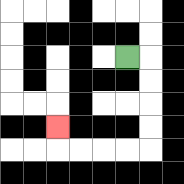{'start': '[5, 2]', 'end': '[2, 5]', 'path_directions': 'R,D,D,D,D,L,L,L,L,U', 'path_coordinates': '[[5, 2], [6, 2], [6, 3], [6, 4], [6, 5], [6, 6], [5, 6], [4, 6], [3, 6], [2, 6], [2, 5]]'}